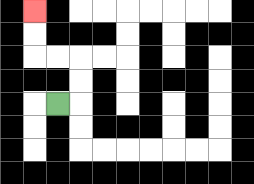{'start': '[2, 4]', 'end': '[1, 0]', 'path_directions': 'R,U,U,L,L,U,U', 'path_coordinates': '[[2, 4], [3, 4], [3, 3], [3, 2], [2, 2], [1, 2], [1, 1], [1, 0]]'}